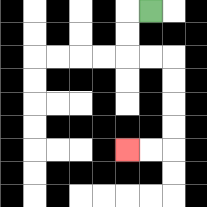{'start': '[6, 0]', 'end': '[5, 6]', 'path_directions': 'L,D,D,R,R,D,D,D,D,L,L', 'path_coordinates': '[[6, 0], [5, 0], [5, 1], [5, 2], [6, 2], [7, 2], [7, 3], [7, 4], [7, 5], [7, 6], [6, 6], [5, 6]]'}